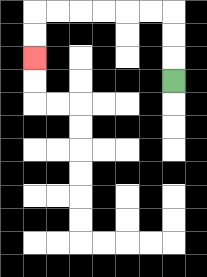{'start': '[7, 3]', 'end': '[1, 2]', 'path_directions': 'U,U,U,L,L,L,L,L,L,D,D', 'path_coordinates': '[[7, 3], [7, 2], [7, 1], [7, 0], [6, 0], [5, 0], [4, 0], [3, 0], [2, 0], [1, 0], [1, 1], [1, 2]]'}